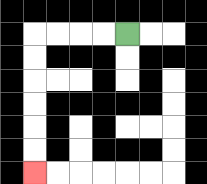{'start': '[5, 1]', 'end': '[1, 7]', 'path_directions': 'L,L,L,L,D,D,D,D,D,D', 'path_coordinates': '[[5, 1], [4, 1], [3, 1], [2, 1], [1, 1], [1, 2], [1, 3], [1, 4], [1, 5], [1, 6], [1, 7]]'}